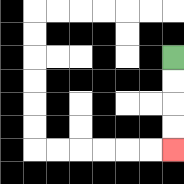{'start': '[7, 2]', 'end': '[7, 6]', 'path_directions': 'D,D,D,D', 'path_coordinates': '[[7, 2], [7, 3], [7, 4], [7, 5], [7, 6]]'}